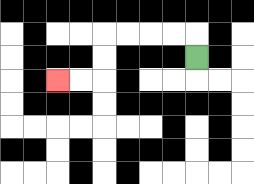{'start': '[8, 2]', 'end': '[2, 3]', 'path_directions': 'U,L,L,L,L,D,D,L,L', 'path_coordinates': '[[8, 2], [8, 1], [7, 1], [6, 1], [5, 1], [4, 1], [4, 2], [4, 3], [3, 3], [2, 3]]'}